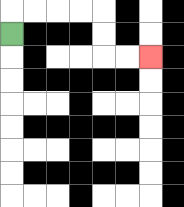{'start': '[0, 1]', 'end': '[6, 2]', 'path_directions': 'U,R,R,R,R,D,D,R,R', 'path_coordinates': '[[0, 1], [0, 0], [1, 0], [2, 0], [3, 0], [4, 0], [4, 1], [4, 2], [5, 2], [6, 2]]'}